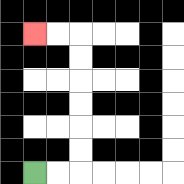{'start': '[1, 7]', 'end': '[1, 1]', 'path_directions': 'R,R,U,U,U,U,U,U,L,L', 'path_coordinates': '[[1, 7], [2, 7], [3, 7], [3, 6], [3, 5], [3, 4], [3, 3], [3, 2], [3, 1], [2, 1], [1, 1]]'}